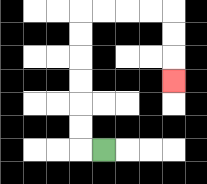{'start': '[4, 6]', 'end': '[7, 3]', 'path_directions': 'L,U,U,U,U,U,U,R,R,R,R,D,D,D', 'path_coordinates': '[[4, 6], [3, 6], [3, 5], [3, 4], [3, 3], [3, 2], [3, 1], [3, 0], [4, 0], [5, 0], [6, 0], [7, 0], [7, 1], [7, 2], [7, 3]]'}